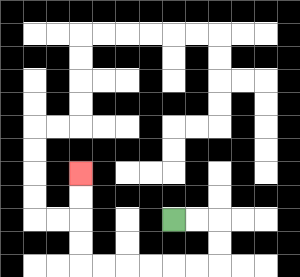{'start': '[7, 9]', 'end': '[3, 7]', 'path_directions': 'R,R,D,D,L,L,L,L,L,L,U,U,U,U', 'path_coordinates': '[[7, 9], [8, 9], [9, 9], [9, 10], [9, 11], [8, 11], [7, 11], [6, 11], [5, 11], [4, 11], [3, 11], [3, 10], [3, 9], [3, 8], [3, 7]]'}